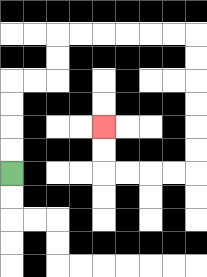{'start': '[0, 7]', 'end': '[4, 5]', 'path_directions': 'U,U,U,U,R,R,U,U,R,R,R,R,R,R,D,D,D,D,D,D,L,L,L,L,U,U', 'path_coordinates': '[[0, 7], [0, 6], [0, 5], [0, 4], [0, 3], [1, 3], [2, 3], [2, 2], [2, 1], [3, 1], [4, 1], [5, 1], [6, 1], [7, 1], [8, 1], [8, 2], [8, 3], [8, 4], [8, 5], [8, 6], [8, 7], [7, 7], [6, 7], [5, 7], [4, 7], [4, 6], [4, 5]]'}